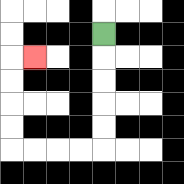{'start': '[4, 1]', 'end': '[1, 2]', 'path_directions': 'D,D,D,D,D,L,L,L,L,U,U,U,U,R', 'path_coordinates': '[[4, 1], [4, 2], [4, 3], [4, 4], [4, 5], [4, 6], [3, 6], [2, 6], [1, 6], [0, 6], [0, 5], [0, 4], [0, 3], [0, 2], [1, 2]]'}